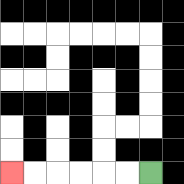{'start': '[6, 7]', 'end': '[0, 7]', 'path_directions': 'L,L,L,L,L,L', 'path_coordinates': '[[6, 7], [5, 7], [4, 7], [3, 7], [2, 7], [1, 7], [0, 7]]'}